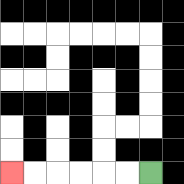{'start': '[6, 7]', 'end': '[0, 7]', 'path_directions': 'L,L,L,L,L,L', 'path_coordinates': '[[6, 7], [5, 7], [4, 7], [3, 7], [2, 7], [1, 7], [0, 7]]'}